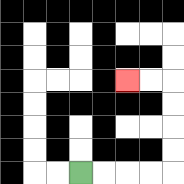{'start': '[3, 7]', 'end': '[5, 3]', 'path_directions': 'R,R,R,R,U,U,U,U,L,L', 'path_coordinates': '[[3, 7], [4, 7], [5, 7], [6, 7], [7, 7], [7, 6], [7, 5], [7, 4], [7, 3], [6, 3], [5, 3]]'}